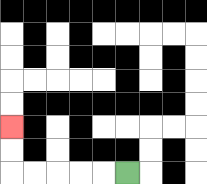{'start': '[5, 7]', 'end': '[0, 5]', 'path_directions': 'L,L,L,L,L,U,U', 'path_coordinates': '[[5, 7], [4, 7], [3, 7], [2, 7], [1, 7], [0, 7], [0, 6], [0, 5]]'}